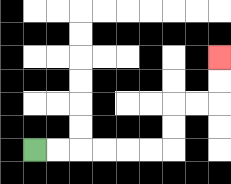{'start': '[1, 6]', 'end': '[9, 2]', 'path_directions': 'R,R,R,R,R,R,U,U,R,R,U,U', 'path_coordinates': '[[1, 6], [2, 6], [3, 6], [4, 6], [5, 6], [6, 6], [7, 6], [7, 5], [7, 4], [8, 4], [9, 4], [9, 3], [9, 2]]'}